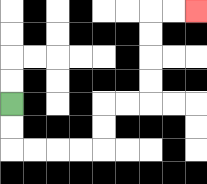{'start': '[0, 4]', 'end': '[8, 0]', 'path_directions': 'D,D,R,R,R,R,U,U,R,R,U,U,U,U,R,R', 'path_coordinates': '[[0, 4], [0, 5], [0, 6], [1, 6], [2, 6], [3, 6], [4, 6], [4, 5], [4, 4], [5, 4], [6, 4], [6, 3], [6, 2], [6, 1], [6, 0], [7, 0], [8, 0]]'}